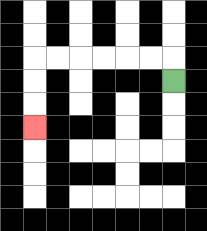{'start': '[7, 3]', 'end': '[1, 5]', 'path_directions': 'U,L,L,L,L,L,L,D,D,D', 'path_coordinates': '[[7, 3], [7, 2], [6, 2], [5, 2], [4, 2], [3, 2], [2, 2], [1, 2], [1, 3], [1, 4], [1, 5]]'}